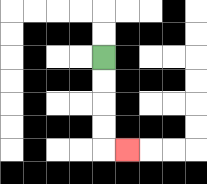{'start': '[4, 2]', 'end': '[5, 6]', 'path_directions': 'D,D,D,D,R', 'path_coordinates': '[[4, 2], [4, 3], [4, 4], [4, 5], [4, 6], [5, 6]]'}